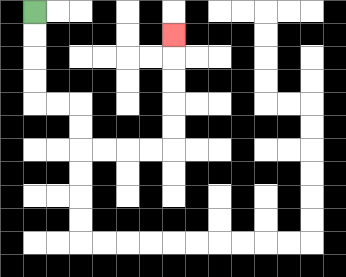{'start': '[1, 0]', 'end': '[7, 1]', 'path_directions': 'D,D,D,D,R,R,D,D,R,R,R,R,U,U,U,U,U', 'path_coordinates': '[[1, 0], [1, 1], [1, 2], [1, 3], [1, 4], [2, 4], [3, 4], [3, 5], [3, 6], [4, 6], [5, 6], [6, 6], [7, 6], [7, 5], [7, 4], [7, 3], [7, 2], [7, 1]]'}